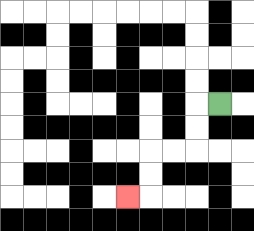{'start': '[9, 4]', 'end': '[5, 8]', 'path_directions': 'L,D,D,L,L,D,D,L', 'path_coordinates': '[[9, 4], [8, 4], [8, 5], [8, 6], [7, 6], [6, 6], [6, 7], [6, 8], [5, 8]]'}